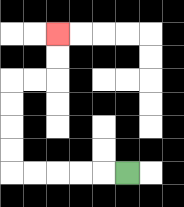{'start': '[5, 7]', 'end': '[2, 1]', 'path_directions': 'L,L,L,L,L,U,U,U,U,R,R,U,U', 'path_coordinates': '[[5, 7], [4, 7], [3, 7], [2, 7], [1, 7], [0, 7], [0, 6], [0, 5], [0, 4], [0, 3], [1, 3], [2, 3], [2, 2], [2, 1]]'}